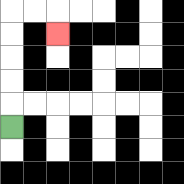{'start': '[0, 5]', 'end': '[2, 1]', 'path_directions': 'U,U,U,U,U,R,R,D', 'path_coordinates': '[[0, 5], [0, 4], [0, 3], [0, 2], [0, 1], [0, 0], [1, 0], [2, 0], [2, 1]]'}